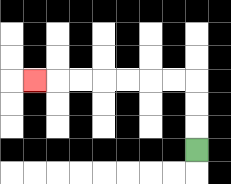{'start': '[8, 6]', 'end': '[1, 3]', 'path_directions': 'U,U,U,L,L,L,L,L,L,L', 'path_coordinates': '[[8, 6], [8, 5], [8, 4], [8, 3], [7, 3], [6, 3], [5, 3], [4, 3], [3, 3], [2, 3], [1, 3]]'}